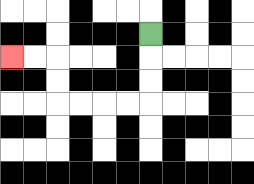{'start': '[6, 1]', 'end': '[0, 2]', 'path_directions': 'D,D,D,L,L,L,L,U,U,L,L', 'path_coordinates': '[[6, 1], [6, 2], [6, 3], [6, 4], [5, 4], [4, 4], [3, 4], [2, 4], [2, 3], [2, 2], [1, 2], [0, 2]]'}